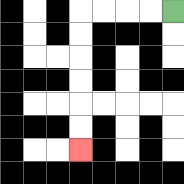{'start': '[7, 0]', 'end': '[3, 6]', 'path_directions': 'L,L,L,L,D,D,D,D,D,D', 'path_coordinates': '[[7, 0], [6, 0], [5, 0], [4, 0], [3, 0], [3, 1], [3, 2], [3, 3], [3, 4], [3, 5], [3, 6]]'}